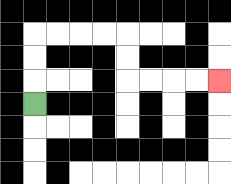{'start': '[1, 4]', 'end': '[9, 3]', 'path_directions': 'U,U,U,R,R,R,R,D,D,R,R,R,R', 'path_coordinates': '[[1, 4], [1, 3], [1, 2], [1, 1], [2, 1], [3, 1], [4, 1], [5, 1], [5, 2], [5, 3], [6, 3], [7, 3], [8, 3], [9, 3]]'}